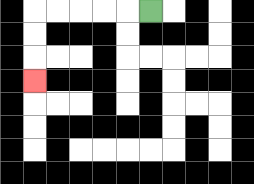{'start': '[6, 0]', 'end': '[1, 3]', 'path_directions': 'L,L,L,L,L,D,D,D', 'path_coordinates': '[[6, 0], [5, 0], [4, 0], [3, 0], [2, 0], [1, 0], [1, 1], [1, 2], [1, 3]]'}